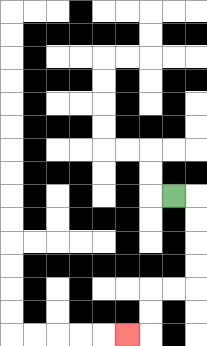{'start': '[7, 8]', 'end': '[5, 14]', 'path_directions': 'R,D,D,D,D,L,L,D,D,L', 'path_coordinates': '[[7, 8], [8, 8], [8, 9], [8, 10], [8, 11], [8, 12], [7, 12], [6, 12], [6, 13], [6, 14], [5, 14]]'}